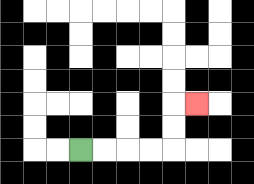{'start': '[3, 6]', 'end': '[8, 4]', 'path_directions': 'R,R,R,R,U,U,R', 'path_coordinates': '[[3, 6], [4, 6], [5, 6], [6, 6], [7, 6], [7, 5], [7, 4], [8, 4]]'}